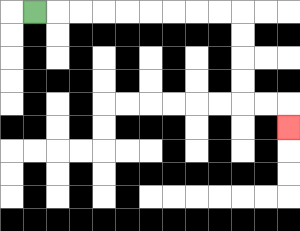{'start': '[1, 0]', 'end': '[12, 5]', 'path_directions': 'R,R,R,R,R,R,R,R,R,D,D,D,D,R,R,D', 'path_coordinates': '[[1, 0], [2, 0], [3, 0], [4, 0], [5, 0], [6, 0], [7, 0], [8, 0], [9, 0], [10, 0], [10, 1], [10, 2], [10, 3], [10, 4], [11, 4], [12, 4], [12, 5]]'}